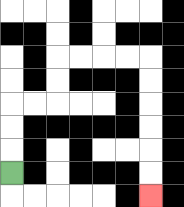{'start': '[0, 7]', 'end': '[6, 8]', 'path_directions': 'U,U,U,R,R,U,U,R,R,R,R,D,D,D,D,D,D', 'path_coordinates': '[[0, 7], [0, 6], [0, 5], [0, 4], [1, 4], [2, 4], [2, 3], [2, 2], [3, 2], [4, 2], [5, 2], [6, 2], [6, 3], [6, 4], [6, 5], [6, 6], [6, 7], [6, 8]]'}